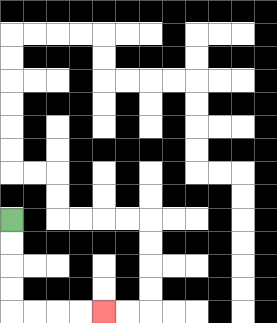{'start': '[0, 9]', 'end': '[4, 13]', 'path_directions': 'D,D,D,D,R,R,R,R', 'path_coordinates': '[[0, 9], [0, 10], [0, 11], [0, 12], [0, 13], [1, 13], [2, 13], [3, 13], [4, 13]]'}